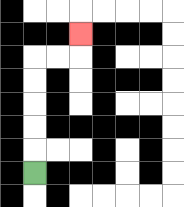{'start': '[1, 7]', 'end': '[3, 1]', 'path_directions': 'U,U,U,U,U,R,R,U', 'path_coordinates': '[[1, 7], [1, 6], [1, 5], [1, 4], [1, 3], [1, 2], [2, 2], [3, 2], [3, 1]]'}